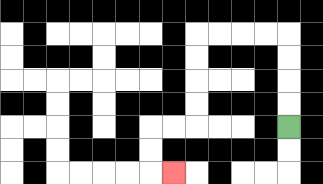{'start': '[12, 5]', 'end': '[7, 7]', 'path_directions': 'U,U,U,U,L,L,L,L,D,D,D,D,L,L,D,D,R', 'path_coordinates': '[[12, 5], [12, 4], [12, 3], [12, 2], [12, 1], [11, 1], [10, 1], [9, 1], [8, 1], [8, 2], [8, 3], [8, 4], [8, 5], [7, 5], [6, 5], [6, 6], [6, 7], [7, 7]]'}